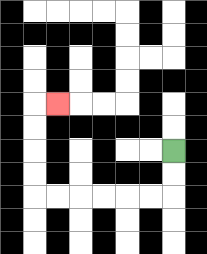{'start': '[7, 6]', 'end': '[2, 4]', 'path_directions': 'D,D,L,L,L,L,L,L,U,U,U,U,R', 'path_coordinates': '[[7, 6], [7, 7], [7, 8], [6, 8], [5, 8], [4, 8], [3, 8], [2, 8], [1, 8], [1, 7], [1, 6], [1, 5], [1, 4], [2, 4]]'}